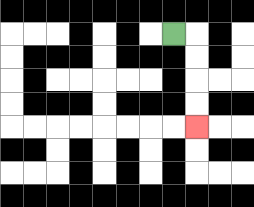{'start': '[7, 1]', 'end': '[8, 5]', 'path_directions': 'R,D,D,D,D', 'path_coordinates': '[[7, 1], [8, 1], [8, 2], [8, 3], [8, 4], [8, 5]]'}